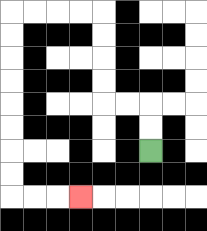{'start': '[6, 6]', 'end': '[3, 8]', 'path_directions': 'U,U,L,L,U,U,U,U,L,L,L,L,D,D,D,D,D,D,D,D,R,R,R', 'path_coordinates': '[[6, 6], [6, 5], [6, 4], [5, 4], [4, 4], [4, 3], [4, 2], [4, 1], [4, 0], [3, 0], [2, 0], [1, 0], [0, 0], [0, 1], [0, 2], [0, 3], [0, 4], [0, 5], [0, 6], [0, 7], [0, 8], [1, 8], [2, 8], [3, 8]]'}